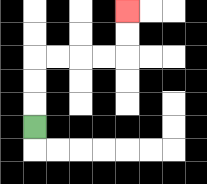{'start': '[1, 5]', 'end': '[5, 0]', 'path_directions': 'U,U,U,R,R,R,R,U,U', 'path_coordinates': '[[1, 5], [1, 4], [1, 3], [1, 2], [2, 2], [3, 2], [4, 2], [5, 2], [5, 1], [5, 0]]'}